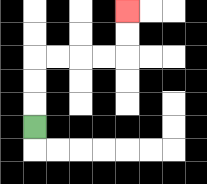{'start': '[1, 5]', 'end': '[5, 0]', 'path_directions': 'U,U,U,R,R,R,R,U,U', 'path_coordinates': '[[1, 5], [1, 4], [1, 3], [1, 2], [2, 2], [3, 2], [4, 2], [5, 2], [5, 1], [5, 0]]'}